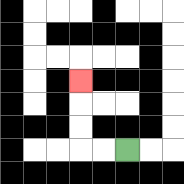{'start': '[5, 6]', 'end': '[3, 3]', 'path_directions': 'L,L,U,U,U', 'path_coordinates': '[[5, 6], [4, 6], [3, 6], [3, 5], [3, 4], [3, 3]]'}